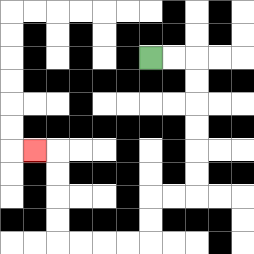{'start': '[6, 2]', 'end': '[1, 6]', 'path_directions': 'R,R,D,D,D,D,D,D,L,L,D,D,L,L,L,L,U,U,U,U,L', 'path_coordinates': '[[6, 2], [7, 2], [8, 2], [8, 3], [8, 4], [8, 5], [8, 6], [8, 7], [8, 8], [7, 8], [6, 8], [6, 9], [6, 10], [5, 10], [4, 10], [3, 10], [2, 10], [2, 9], [2, 8], [2, 7], [2, 6], [1, 6]]'}